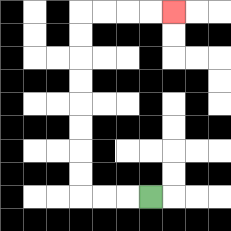{'start': '[6, 8]', 'end': '[7, 0]', 'path_directions': 'L,L,L,U,U,U,U,U,U,U,U,R,R,R,R', 'path_coordinates': '[[6, 8], [5, 8], [4, 8], [3, 8], [3, 7], [3, 6], [3, 5], [3, 4], [3, 3], [3, 2], [3, 1], [3, 0], [4, 0], [5, 0], [6, 0], [7, 0]]'}